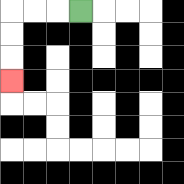{'start': '[3, 0]', 'end': '[0, 3]', 'path_directions': 'L,L,L,D,D,D', 'path_coordinates': '[[3, 0], [2, 0], [1, 0], [0, 0], [0, 1], [0, 2], [0, 3]]'}